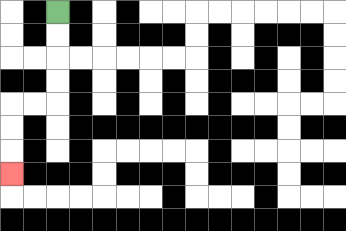{'start': '[2, 0]', 'end': '[0, 7]', 'path_directions': 'D,D,D,D,L,L,D,D,D', 'path_coordinates': '[[2, 0], [2, 1], [2, 2], [2, 3], [2, 4], [1, 4], [0, 4], [0, 5], [0, 6], [0, 7]]'}